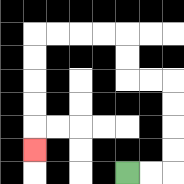{'start': '[5, 7]', 'end': '[1, 6]', 'path_directions': 'R,R,U,U,U,U,L,L,U,U,L,L,L,L,D,D,D,D,D', 'path_coordinates': '[[5, 7], [6, 7], [7, 7], [7, 6], [7, 5], [7, 4], [7, 3], [6, 3], [5, 3], [5, 2], [5, 1], [4, 1], [3, 1], [2, 1], [1, 1], [1, 2], [1, 3], [1, 4], [1, 5], [1, 6]]'}